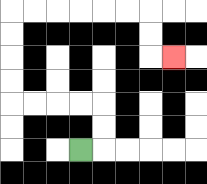{'start': '[3, 6]', 'end': '[7, 2]', 'path_directions': 'R,U,U,L,L,L,L,U,U,U,U,R,R,R,R,R,R,D,D,R', 'path_coordinates': '[[3, 6], [4, 6], [4, 5], [4, 4], [3, 4], [2, 4], [1, 4], [0, 4], [0, 3], [0, 2], [0, 1], [0, 0], [1, 0], [2, 0], [3, 0], [4, 0], [5, 0], [6, 0], [6, 1], [6, 2], [7, 2]]'}